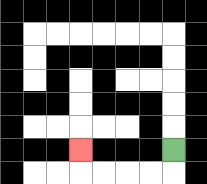{'start': '[7, 6]', 'end': '[3, 6]', 'path_directions': 'D,L,L,L,L,U', 'path_coordinates': '[[7, 6], [7, 7], [6, 7], [5, 7], [4, 7], [3, 7], [3, 6]]'}